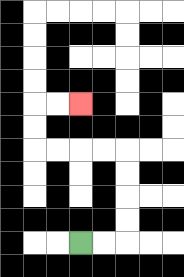{'start': '[3, 10]', 'end': '[3, 4]', 'path_directions': 'R,R,U,U,U,U,L,L,L,L,U,U,R,R', 'path_coordinates': '[[3, 10], [4, 10], [5, 10], [5, 9], [5, 8], [5, 7], [5, 6], [4, 6], [3, 6], [2, 6], [1, 6], [1, 5], [1, 4], [2, 4], [3, 4]]'}